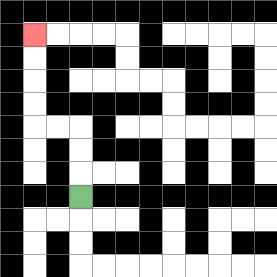{'start': '[3, 8]', 'end': '[1, 1]', 'path_directions': 'U,U,U,L,L,U,U,U,U', 'path_coordinates': '[[3, 8], [3, 7], [3, 6], [3, 5], [2, 5], [1, 5], [1, 4], [1, 3], [1, 2], [1, 1]]'}